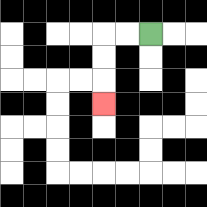{'start': '[6, 1]', 'end': '[4, 4]', 'path_directions': 'L,L,D,D,D', 'path_coordinates': '[[6, 1], [5, 1], [4, 1], [4, 2], [4, 3], [4, 4]]'}